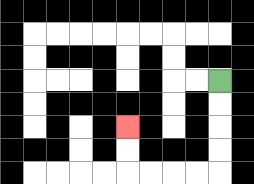{'start': '[9, 3]', 'end': '[5, 5]', 'path_directions': 'D,D,D,D,L,L,L,L,U,U', 'path_coordinates': '[[9, 3], [9, 4], [9, 5], [9, 6], [9, 7], [8, 7], [7, 7], [6, 7], [5, 7], [5, 6], [5, 5]]'}